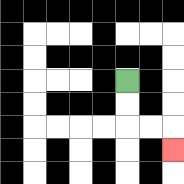{'start': '[5, 3]', 'end': '[7, 6]', 'path_directions': 'D,D,R,R,D', 'path_coordinates': '[[5, 3], [5, 4], [5, 5], [6, 5], [7, 5], [7, 6]]'}